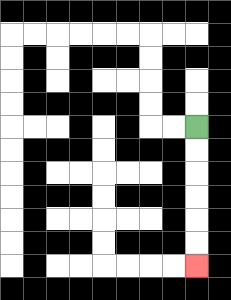{'start': '[8, 5]', 'end': '[8, 11]', 'path_directions': 'D,D,D,D,D,D', 'path_coordinates': '[[8, 5], [8, 6], [8, 7], [8, 8], [8, 9], [8, 10], [8, 11]]'}